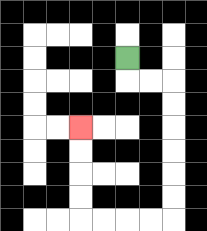{'start': '[5, 2]', 'end': '[3, 5]', 'path_directions': 'D,R,R,D,D,D,D,D,D,L,L,L,L,U,U,U,U', 'path_coordinates': '[[5, 2], [5, 3], [6, 3], [7, 3], [7, 4], [7, 5], [7, 6], [7, 7], [7, 8], [7, 9], [6, 9], [5, 9], [4, 9], [3, 9], [3, 8], [3, 7], [3, 6], [3, 5]]'}